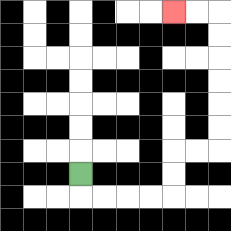{'start': '[3, 7]', 'end': '[7, 0]', 'path_directions': 'D,R,R,R,R,U,U,R,R,U,U,U,U,U,U,L,L', 'path_coordinates': '[[3, 7], [3, 8], [4, 8], [5, 8], [6, 8], [7, 8], [7, 7], [7, 6], [8, 6], [9, 6], [9, 5], [9, 4], [9, 3], [9, 2], [9, 1], [9, 0], [8, 0], [7, 0]]'}